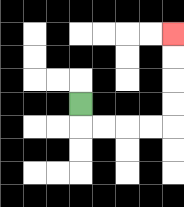{'start': '[3, 4]', 'end': '[7, 1]', 'path_directions': 'D,R,R,R,R,U,U,U,U', 'path_coordinates': '[[3, 4], [3, 5], [4, 5], [5, 5], [6, 5], [7, 5], [7, 4], [7, 3], [7, 2], [7, 1]]'}